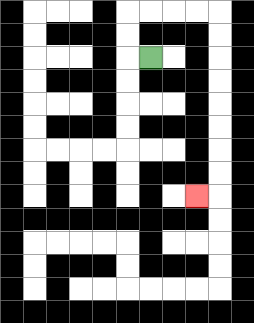{'start': '[6, 2]', 'end': '[8, 8]', 'path_directions': 'L,U,U,R,R,R,R,D,D,D,D,D,D,D,D,L', 'path_coordinates': '[[6, 2], [5, 2], [5, 1], [5, 0], [6, 0], [7, 0], [8, 0], [9, 0], [9, 1], [9, 2], [9, 3], [9, 4], [9, 5], [9, 6], [9, 7], [9, 8], [8, 8]]'}